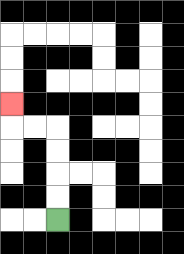{'start': '[2, 9]', 'end': '[0, 4]', 'path_directions': 'U,U,U,U,L,L,U', 'path_coordinates': '[[2, 9], [2, 8], [2, 7], [2, 6], [2, 5], [1, 5], [0, 5], [0, 4]]'}